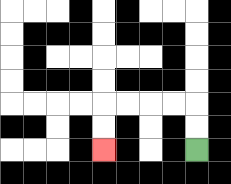{'start': '[8, 6]', 'end': '[4, 6]', 'path_directions': 'U,U,L,L,L,L,D,D', 'path_coordinates': '[[8, 6], [8, 5], [8, 4], [7, 4], [6, 4], [5, 4], [4, 4], [4, 5], [4, 6]]'}